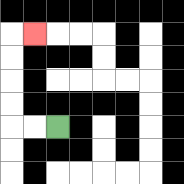{'start': '[2, 5]', 'end': '[1, 1]', 'path_directions': 'L,L,U,U,U,U,R', 'path_coordinates': '[[2, 5], [1, 5], [0, 5], [0, 4], [0, 3], [0, 2], [0, 1], [1, 1]]'}